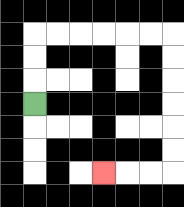{'start': '[1, 4]', 'end': '[4, 7]', 'path_directions': 'U,U,U,R,R,R,R,R,R,D,D,D,D,D,D,L,L,L', 'path_coordinates': '[[1, 4], [1, 3], [1, 2], [1, 1], [2, 1], [3, 1], [4, 1], [5, 1], [6, 1], [7, 1], [7, 2], [7, 3], [7, 4], [7, 5], [7, 6], [7, 7], [6, 7], [5, 7], [4, 7]]'}